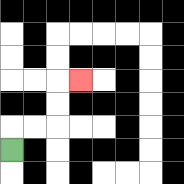{'start': '[0, 6]', 'end': '[3, 3]', 'path_directions': 'U,R,R,U,U,R', 'path_coordinates': '[[0, 6], [0, 5], [1, 5], [2, 5], [2, 4], [2, 3], [3, 3]]'}